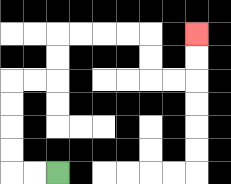{'start': '[2, 7]', 'end': '[8, 1]', 'path_directions': 'L,L,U,U,U,U,R,R,U,U,R,R,R,R,D,D,R,R,U,U', 'path_coordinates': '[[2, 7], [1, 7], [0, 7], [0, 6], [0, 5], [0, 4], [0, 3], [1, 3], [2, 3], [2, 2], [2, 1], [3, 1], [4, 1], [5, 1], [6, 1], [6, 2], [6, 3], [7, 3], [8, 3], [8, 2], [8, 1]]'}